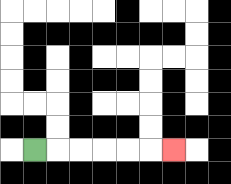{'start': '[1, 6]', 'end': '[7, 6]', 'path_directions': 'R,R,R,R,R,R', 'path_coordinates': '[[1, 6], [2, 6], [3, 6], [4, 6], [5, 6], [6, 6], [7, 6]]'}